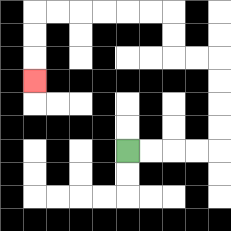{'start': '[5, 6]', 'end': '[1, 3]', 'path_directions': 'R,R,R,R,U,U,U,U,L,L,U,U,L,L,L,L,L,L,D,D,D', 'path_coordinates': '[[5, 6], [6, 6], [7, 6], [8, 6], [9, 6], [9, 5], [9, 4], [9, 3], [9, 2], [8, 2], [7, 2], [7, 1], [7, 0], [6, 0], [5, 0], [4, 0], [3, 0], [2, 0], [1, 0], [1, 1], [1, 2], [1, 3]]'}